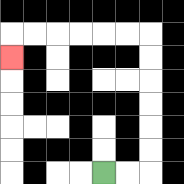{'start': '[4, 7]', 'end': '[0, 2]', 'path_directions': 'R,R,U,U,U,U,U,U,L,L,L,L,L,L,D', 'path_coordinates': '[[4, 7], [5, 7], [6, 7], [6, 6], [6, 5], [6, 4], [6, 3], [6, 2], [6, 1], [5, 1], [4, 1], [3, 1], [2, 1], [1, 1], [0, 1], [0, 2]]'}